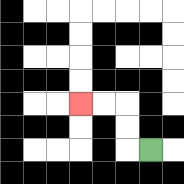{'start': '[6, 6]', 'end': '[3, 4]', 'path_directions': 'L,U,U,L,L', 'path_coordinates': '[[6, 6], [5, 6], [5, 5], [5, 4], [4, 4], [3, 4]]'}